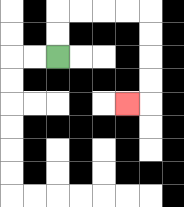{'start': '[2, 2]', 'end': '[5, 4]', 'path_directions': 'U,U,R,R,R,R,D,D,D,D,L', 'path_coordinates': '[[2, 2], [2, 1], [2, 0], [3, 0], [4, 0], [5, 0], [6, 0], [6, 1], [6, 2], [6, 3], [6, 4], [5, 4]]'}